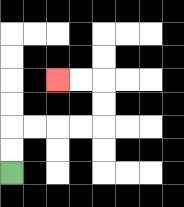{'start': '[0, 7]', 'end': '[2, 3]', 'path_directions': 'U,U,R,R,R,R,U,U,L,L', 'path_coordinates': '[[0, 7], [0, 6], [0, 5], [1, 5], [2, 5], [3, 5], [4, 5], [4, 4], [4, 3], [3, 3], [2, 3]]'}